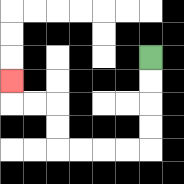{'start': '[6, 2]', 'end': '[0, 3]', 'path_directions': 'D,D,D,D,L,L,L,L,U,U,L,L,U', 'path_coordinates': '[[6, 2], [6, 3], [6, 4], [6, 5], [6, 6], [5, 6], [4, 6], [3, 6], [2, 6], [2, 5], [2, 4], [1, 4], [0, 4], [0, 3]]'}